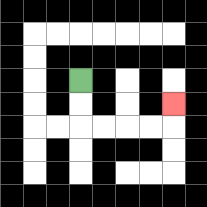{'start': '[3, 3]', 'end': '[7, 4]', 'path_directions': 'D,D,R,R,R,R,U', 'path_coordinates': '[[3, 3], [3, 4], [3, 5], [4, 5], [5, 5], [6, 5], [7, 5], [7, 4]]'}